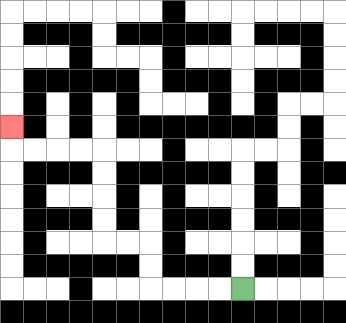{'start': '[10, 12]', 'end': '[0, 5]', 'path_directions': 'L,L,L,L,U,U,L,L,U,U,U,U,L,L,L,L,U', 'path_coordinates': '[[10, 12], [9, 12], [8, 12], [7, 12], [6, 12], [6, 11], [6, 10], [5, 10], [4, 10], [4, 9], [4, 8], [4, 7], [4, 6], [3, 6], [2, 6], [1, 6], [0, 6], [0, 5]]'}